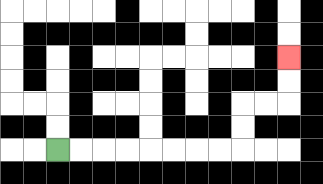{'start': '[2, 6]', 'end': '[12, 2]', 'path_directions': 'R,R,R,R,R,R,R,R,U,U,R,R,U,U', 'path_coordinates': '[[2, 6], [3, 6], [4, 6], [5, 6], [6, 6], [7, 6], [8, 6], [9, 6], [10, 6], [10, 5], [10, 4], [11, 4], [12, 4], [12, 3], [12, 2]]'}